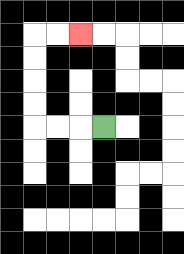{'start': '[4, 5]', 'end': '[3, 1]', 'path_directions': 'L,L,L,U,U,U,U,R,R', 'path_coordinates': '[[4, 5], [3, 5], [2, 5], [1, 5], [1, 4], [1, 3], [1, 2], [1, 1], [2, 1], [3, 1]]'}